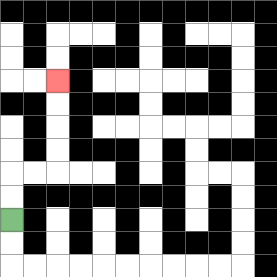{'start': '[0, 9]', 'end': '[2, 3]', 'path_directions': 'U,U,R,R,U,U,U,U', 'path_coordinates': '[[0, 9], [0, 8], [0, 7], [1, 7], [2, 7], [2, 6], [2, 5], [2, 4], [2, 3]]'}